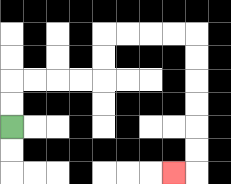{'start': '[0, 5]', 'end': '[7, 7]', 'path_directions': 'U,U,R,R,R,R,U,U,R,R,R,R,D,D,D,D,D,D,L', 'path_coordinates': '[[0, 5], [0, 4], [0, 3], [1, 3], [2, 3], [3, 3], [4, 3], [4, 2], [4, 1], [5, 1], [6, 1], [7, 1], [8, 1], [8, 2], [8, 3], [8, 4], [8, 5], [8, 6], [8, 7], [7, 7]]'}